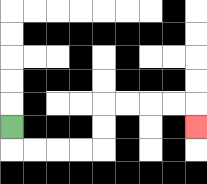{'start': '[0, 5]', 'end': '[8, 5]', 'path_directions': 'D,R,R,R,R,U,U,R,R,R,R,D', 'path_coordinates': '[[0, 5], [0, 6], [1, 6], [2, 6], [3, 6], [4, 6], [4, 5], [4, 4], [5, 4], [6, 4], [7, 4], [8, 4], [8, 5]]'}